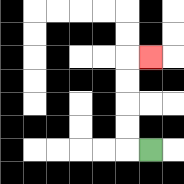{'start': '[6, 6]', 'end': '[6, 2]', 'path_directions': 'L,U,U,U,U,R', 'path_coordinates': '[[6, 6], [5, 6], [5, 5], [5, 4], [5, 3], [5, 2], [6, 2]]'}